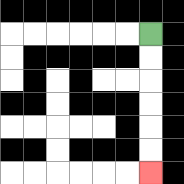{'start': '[6, 1]', 'end': '[6, 7]', 'path_directions': 'D,D,D,D,D,D', 'path_coordinates': '[[6, 1], [6, 2], [6, 3], [6, 4], [6, 5], [6, 6], [6, 7]]'}